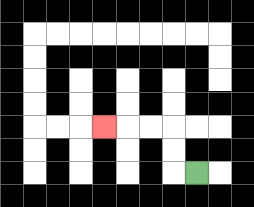{'start': '[8, 7]', 'end': '[4, 5]', 'path_directions': 'L,U,U,L,L,L', 'path_coordinates': '[[8, 7], [7, 7], [7, 6], [7, 5], [6, 5], [5, 5], [4, 5]]'}